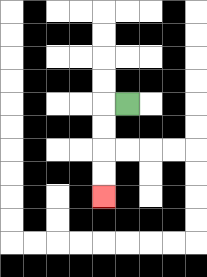{'start': '[5, 4]', 'end': '[4, 8]', 'path_directions': 'L,D,D,D,D', 'path_coordinates': '[[5, 4], [4, 4], [4, 5], [4, 6], [4, 7], [4, 8]]'}